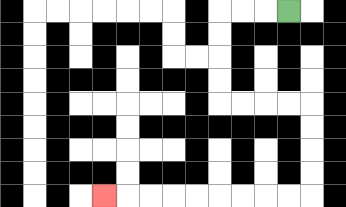{'start': '[12, 0]', 'end': '[4, 8]', 'path_directions': 'L,L,L,D,D,D,D,R,R,R,R,D,D,D,D,L,L,L,L,L,L,L,L,L', 'path_coordinates': '[[12, 0], [11, 0], [10, 0], [9, 0], [9, 1], [9, 2], [9, 3], [9, 4], [10, 4], [11, 4], [12, 4], [13, 4], [13, 5], [13, 6], [13, 7], [13, 8], [12, 8], [11, 8], [10, 8], [9, 8], [8, 8], [7, 8], [6, 8], [5, 8], [4, 8]]'}